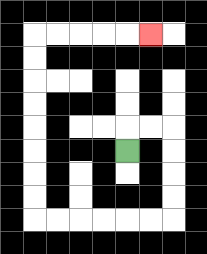{'start': '[5, 6]', 'end': '[6, 1]', 'path_directions': 'U,R,R,D,D,D,D,L,L,L,L,L,L,U,U,U,U,U,U,U,U,R,R,R,R,R', 'path_coordinates': '[[5, 6], [5, 5], [6, 5], [7, 5], [7, 6], [7, 7], [7, 8], [7, 9], [6, 9], [5, 9], [4, 9], [3, 9], [2, 9], [1, 9], [1, 8], [1, 7], [1, 6], [1, 5], [1, 4], [1, 3], [1, 2], [1, 1], [2, 1], [3, 1], [4, 1], [5, 1], [6, 1]]'}